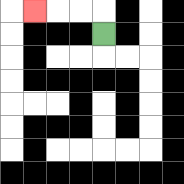{'start': '[4, 1]', 'end': '[1, 0]', 'path_directions': 'U,L,L,L', 'path_coordinates': '[[4, 1], [4, 0], [3, 0], [2, 0], [1, 0]]'}